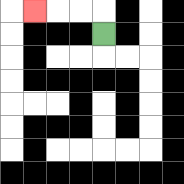{'start': '[4, 1]', 'end': '[1, 0]', 'path_directions': 'U,L,L,L', 'path_coordinates': '[[4, 1], [4, 0], [3, 0], [2, 0], [1, 0]]'}